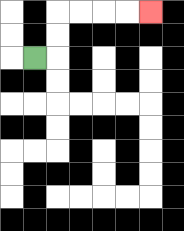{'start': '[1, 2]', 'end': '[6, 0]', 'path_directions': 'R,U,U,R,R,R,R', 'path_coordinates': '[[1, 2], [2, 2], [2, 1], [2, 0], [3, 0], [4, 0], [5, 0], [6, 0]]'}